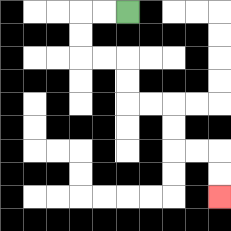{'start': '[5, 0]', 'end': '[9, 8]', 'path_directions': 'L,L,D,D,R,R,D,D,R,R,D,D,R,R,D,D', 'path_coordinates': '[[5, 0], [4, 0], [3, 0], [3, 1], [3, 2], [4, 2], [5, 2], [5, 3], [5, 4], [6, 4], [7, 4], [7, 5], [7, 6], [8, 6], [9, 6], [9, 7], [9, 8]]'}